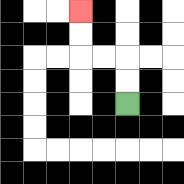{'start': '[5, 4]', 'end': '[3, 0]', 'path_directions': 'U,U,L,L,U,U', 'path_coordinates': '[[5, 4], [5, 3], [5, 2], [4, 2], [3, 2], [3, 1], [3, 0]]'}